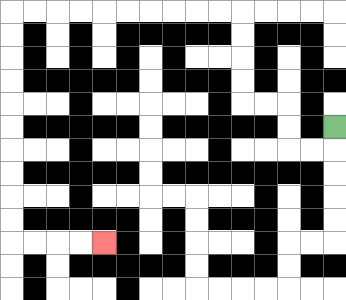{'start': '[14, 5]', 'end': '[4, 10]', 'path_directions': 'D,L,L,U,U,L,L,U,U,U,U,L,L,L,L,L,L,L,L,L,L,D,D,D,D,D,D,D,D,D,D,R,R,R,R', 'path_coordinates': '[[14, 5], [14, 6], [13, 6], [12, 6], [12, 5], [12, 4], [11, 4], [10, 4], [10, 3], [10, 2], [10, 1], [10, 0], [9, 0], [8, 0], [7, 0], [6, 0], [5, 0], [4, 0], [3, 0], [2, 0], [1, 0], [0, 0], [0, 1], [0, 2], [0, 3], [0, 4], [0, 5], [0, 6], [0, 7], [0, 8], [0, 9], [0, 10], [1, 10], [2, 10], [3, 10], [4, 10]]'}